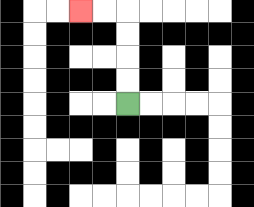{'start': '[5, 4]', 'end': '[3, 0]', 'path_directions': 'U,U,U,U,L,L', 'path_coordinates': '[[5, 4], [5, 3], [5, 2], [5, 1], [5, 0], [4, 0], [3, 0]]'}